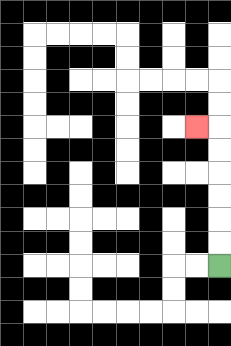{'start': '[9, 11]', 'end': '[8, 5]', 'path_directions': 'U,U,U,U,U,U,L', 'path_coordinates': '[[9, 11], [9, 10], [9, 9], [9, 8], [9, 7], [9, 6], [9, 5], [8, 5]]'}